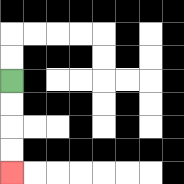{'start': '[0, 3]', 'end': '[0, 7]', 'path_directions': 'D,D,D,D', 'path_coordinates': '[[0, 3], [0, 4], [0, 5], [0, 6], [0, 7]]'}